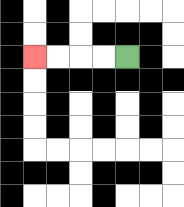{'start': '[5, 2]', 'end': '[1, 2]', 'path_directions': 'L,L,L,L', 'path_coordinates': '[[5, 2], [4, 2], [3, 2], [2, 2], [1, 2]]'}